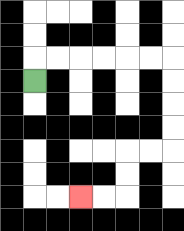{'start': '[1, 3]', 'end': '[3, 8]', 'path_directions': 'U,R,R,R,R,R,R,D,D,D,D,L,L,D,D,L,L', 'path_coordinates': '[[1, 3], [1, 2], [2, 2], [3, 2], [4, 2], [5, 2], [6, 2], [7, 2], [7, 3], [7, 4], [7, 5], [7, 6], [6, 6], [5, 6], [5, 7], [5, 8], [4, 8], [3, 8]]'}